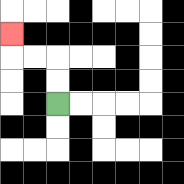{'start': '[2, 4]', 'end': '[0, 1]', 'path_directions': 'U,U,L,L,U', 'path_coordinates': '[[2, 4], [2, 3], [2, 2], [1, 2], [0, 2], [0, 1]]'}